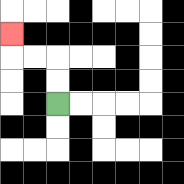{'start': '[2, 4]', 'end': '[0, 1]', 'path_directions': 'U,U,L,L,U', 'path_coordinates': '[[2, 4], [2, 3], [2, 2], [1, 2], [0, 2], [0, 1]]'}